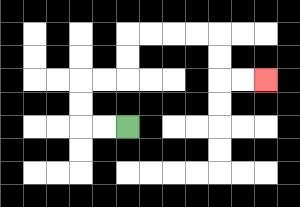{'start': '[5, 5]', 'end': '[11, 3]', 'path_directions': 'L,L,U,U,R,R,U,U,R,R,R,R,D,D,R,R', 'path_coordinates': '[[5, 5], [4, 5], [3, 5], [3, 4], [3, 3], [4, 3], [5, 3], [5, 2], [5, 1], [6, 1], [7, 1], [8, 1], [9, 1], [9, 2], [9, 3], [10, 3], [11, 3]]'}